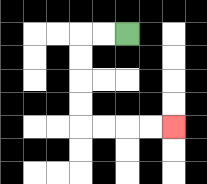{'start': '[5, 1]', 'end': '[7, 5]', 'path_directions': 'L,L,D,D,D,D,R,R,R,R', 'path_coordinates': '[[5, 1], [4, 1], [3, 1], [3, 2], [3, 3], [3, 4], [3, 5], [4, 5], [5, 5], [6, 5], [7, 5]]'}